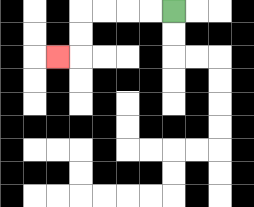{'start': '[7, 0]', 'end': '[2, 2]', 'path_directions': 'L,L,L,L,D,D,L', 'path_coordinates': '[[7, 0], [6, 0], [5, 0], [4, 0], [3, 0], [3, 1], [3, 2], [2, 2]]'}